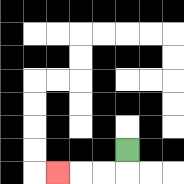{'start': '[5, 6]', 'end': '[2, 7]', 'path_directions': 'D,L,L,L', 'path_coordinates': '[[5, 6], [5, 7], [4, 7], [3, 7], [2, 7]]'}